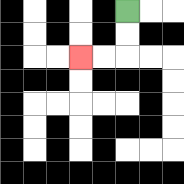{'start': '[5, 0]', 'end': '[3, 2]', 'path_directions': 'D,D,L,L', 'path_coordinates': '[[5, 0], [5, 1], [5, 2], [4, 2], [3, 2]]'}